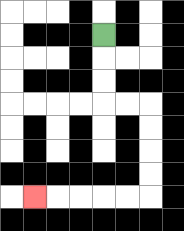{'start': '[4, 1]', 'end': '[1, 8]', 'path_directions': 'D,D,D,R,R,D,D,D,D,L,L,L,L,L', 'path_coordinates': '[[4, 1], [4, 2], [4, 3], [4, 4], [5, 4], [6, 4], [6, 5], [6, 6], [6, 7], [6, 8], [5, 8], [4, 8], [3, 8], [2, 8], [1, 8]]'}